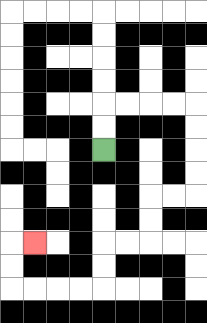{'start': '[4, 6]', 'end': '[1, 10]', 'path_directions': 'U,U,R,R,R,R,D,D,D,D,L,L,D,D,L,L,D,D,L,L,L,L,U,U,R', 'path_coordinates': '[[4, 6], [4, 5], [4, 4], [5, 4], [6, 4], [7, 4], [8, 4], [8, 5], [8, 6], [8, 7], [8, 8], [7, 8], [6, 8], [6, 9], [6, 10], [5, 10], [4, 10], [4, 11], [4, 12], [3, 12], [2, 12], [1, 12], [0, 12], [0, 11], [0, 10], [1, 10]]'}